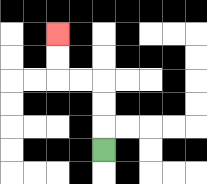{'start': '[4, 6]', 'end': '[2, 1]', 'path_directions': 'U,U,U,L,L,U,U', 'path_coordinates': '[[4, 6], [4, 5], [4, 4], [4, 3], [3, 3], [2, 3], [2, 2], [2, 1]]'}